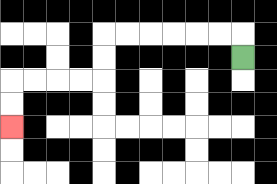{'start': '[10, 2]', 'end': '[0, 5]', 'path_directions': 'U,L,L,L,L,L,L,D,D,L,L,L,L,D,D', 'path_coordinates': '[[10, 2], [10, 1], [9, 1], [8, 1], [7, 1], [6, 1], [5, 1], [4, 1], [4, 2], [4, 3], [3, 3], [2, 3], [1, 3], [0, 3], [0, 4], [0, 5]]'}